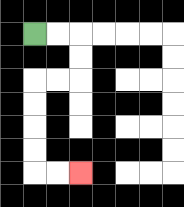{'start': '[1, 1]', 'end': '[3, 7]', 'path_directions': 'R,R,D,D,L,L,D,D,D,D,R,R', 'path_coordinates': '[[1, 1], [2, 1], [3, 1], [3, 2], [3, 3], [2, 3], [1, 3], [1, 4], [1, 5], [1, 6], [1, 7], [2, 7], [3, 7]]'}